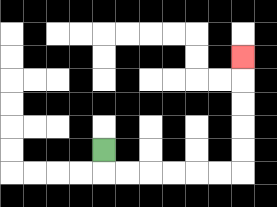{'start': '[4, 6]', 'end': '[10, 2]', 'path_directions': 'D,R,R,R,R,R,R,U,U,U,U,U', 'path_coordinates': '[[4, 6], [4, 7], [5, 7], [6, 7], [7, 7], [8, 7], [9, 7], [10, 7], [10, 6], [10, 5], [10, 4], [10, 3], [10, 2]]'}